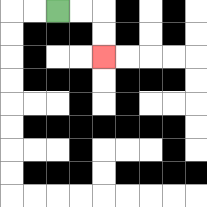{'start': '[2, 0]', 'end': '[4, 2]', 'path_directions': 'R,R,D,D', 'path_coordinates': '[[2, 0], [3, 0], [4, 0], [4, 1], [4, 2]]'}